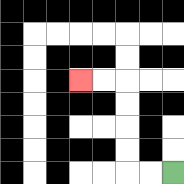{'start': '[7, 7]', 'end': '[3, 3]', 'path_directions': 'L,L,U,U,U,U,L,L', 'path_coordinates': '[[7, 7], [6, 7], [5, 7], [5, 6], [5, 5], [5, 4], [5, 3], [4, 3], [3, 3]]'}